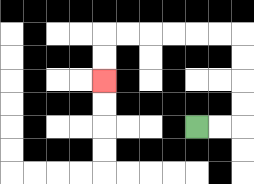{'start': '[8, 5]', 'end': '[4, 3]', 'path_directions': 'R,R,U,U,U,U,L,L,L,L,L,L,D,D', 'path_coordinates': '[[8, 5], [9, 5], [10, 5], [10, 4], [10, 3], [10, 2], [10, 1], [9, 1], [8, 1], [7, 1], [6, 1], [5, 1], [4, 1], [4, 2], [4, 3]]'}